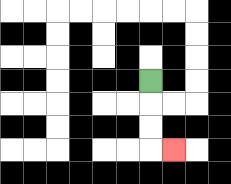{'start': '[6, 3]', 'end': '[7, 6]', 'path_directions': 'D,D,D,R', 'path_coordinates': '[[6, 3], [6, 4], [6, 5], [6, 6], [7, 6]]'}